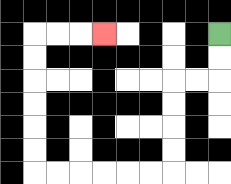{'start': '[9, 1]', 'end': '[4, 1]', 'path_directions': 'D,D,L,L,D,D,D,D,L,L,L,L,L,L,U,U,U,U,U,U,R,R,R', 'path_coordinates': '[[9, 1], [9, 2], [9, 3], [8, 3], [7, 3], [7, 4], [7, 5], [7, 6], [7, 7], [6, 7], [5, 7], [4, 7], [3, 7], [2, 7], [1, 7], [1, 6], [1, 5], [1, 4], [1, 3], [1, 2], [1, 1], [2, 1], [3, 1], [4, 1]]'}